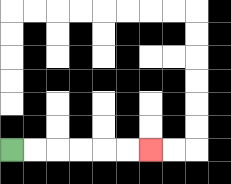{'start': '[0, 6]', 'end': '[6, 6]', 'path_directions': 'R,R,R,R,R,R', 'path_coordinates': '[[0, 6], [1, 6], [2, 6], [3, 6], [4, 6], [5, 6], [6, 6]]'}